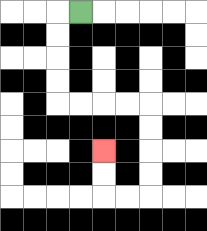{'start': '[3, 0]', 'end': '[4, 6]', 'path_directions': 'L,D,D,D,D,R,R,R,R,D,D,D,D,L,L,U,U', 'path_coordinates': '[[3, 0], [2, 0], [2, 1], [2, 2], [2, 3], [2, 4], [3, 4], [4, 4], [5, 4], [6, 4], [6, 5], [6, 6], [6, 7], [6, 8], [5, 8], [4, 8], [4, 7], [4, 6]]'}